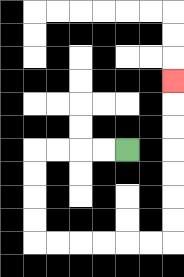{'start': '[5, 6]', 'end': '[7, 3]', 'path_directions': 'L,L,L,L,D,D,D,D,R,R,R,R,R,R,U,U,U,U,U,U,U', 'path_coordinates': '[[5, 6], [4, 6], [3, 6], [2, 6], [1, 6], [1, 7], [1, 8], [1, 9], [1, 10], [2, 10], [3, 10], [4, 10], [5, 10], [6, 10], [7, 10], [7, 9], [7, 8], [7, 7], [7, 6], [7, 5], [7, 4], [7, 3]]'}